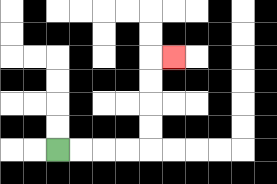{'start': '[2, 6]', 'end': '[7, 2]', 'path_directions': 'R,R,R,R,U,U,U,U,R', 'path_coordinates': '[[2, 6], [3, 6], [4, 6], [5, 6], [6, 6], [6, 5], [6, 4], [6, 3], [6, 2], [7, 2]]'}